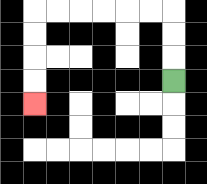{'start': '[7, 3]', 'end': '[1, 4]', 'path_directions': 'U,U,U,L,L,L,L,L,L,D,D,D,D', 'path_coordinates': '[[7, 3], [7, 2], [7, 1], [7, 0], [6, 0], [5, 0], [4, 0], [3, 0], [2, 0], [1, 0], [1, 1], [1, 2], [1, 3], [1, 4]]'}